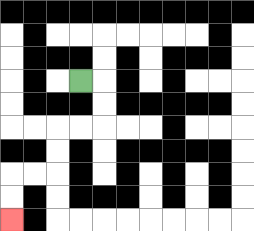{'start': '[3, 3]', 'end': '[0, 9]', 'path_directions': 'R,D,D,L,L,D,D,L,L,D,D', 'path_coordinates': '[[3, 3], [4, 3], [4, 4], [4, 5], [3, 5], [2, 5], [2, 6], [2, 7], [1, 7], [0, 7], [0, 8], [0, 9]]'}